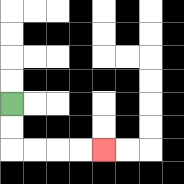{'start': '[0, 4]', 'end': '[4, 6]', 'path_directions': 'D,D,R,R,R,R', 'path_coordinates': '[[0, 4], [0, 5], [0, 6], [1, 6], [2, 6], [3, 6], [4, 6]]'}